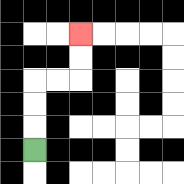{'start': '[1, 6]', 'end': '[3, 1]', 'path_directions': 'U,U,U,R,R,U,U', 'path_coordinates': '[[1, 6], [1, 5], [1, 4], [1, 3], [2, 3], [3, 3], [3, 2], [3, 1]]'}